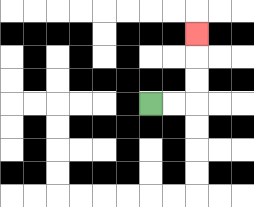{'start': '[6, 4]', 'end': '[8, 1]', 'path_directions': 'R,R,U,U,U', 'path_coordinates': '[[6, 4], [7, 4], [8, 4], [8, 3], [8, 2], [8, 1]]'}